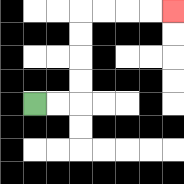{'start': '[1, 4]', 'end': '[7, 0]', 'path_directions': 'R,R,U,U,U,U,R,R,R,R', 'path_coordinates': '[[1, 4], [2, 4], [3, 4], [3, 3], [3, 2], [3, 1], [3, 0], [4, 0], [5, 0], [6, 0], [7, 0]]'}